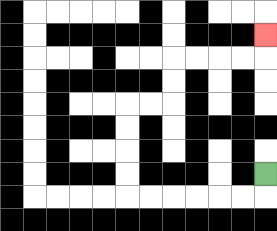{'start': '[11, 7]', 'end': '[11, 1]', 'path_directions': 'D,L,L,L,L,L,L,U,U,U,U,R,R,U,U,R,R,R,R,U', 'path_coordinates': '[[11, 7], [11, 8], [10, 8], [9, 8], [8, 8], [7, 8], [6, 8], [5, 8], [5, 7], [5, 6], [5, 5], [5, 4], [6, 4], [7, 4], [7, 3], [7, 2], [8, 2], [9, 2], [10, 2], [11, 2], [11, 1]]'}